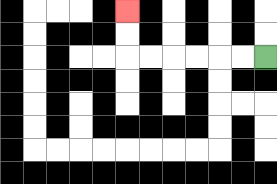{'start': '[11, 2]', 'end': '[5, 0]', 'path_directions': 'L,L,L,L,L,L,U,U', 'path_coordinates': '[[11, 2], [10, 2], [9, 2], [8, 2], [7, 2], [6, 2], [5, 2], [5, 1], [5, 0]]'}